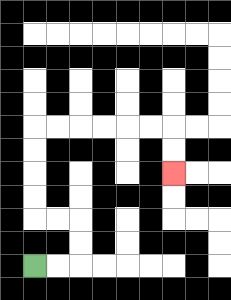{'start': '[1, 11]', 'end': '[7, 7]', 'path_directions': 'R,R,U,U,L,L,U,U,U,U,R,R,R,R,R,R,D,D', 'path_coordinates': '[[1, 11], [2, 11], [3, 11], [3, 10], [3, 9], [2, 9], [1, 9], [1, 8], [1, 7], [1, 6], [1, 5], [2, 5], [3, 5], [4, 5], [5, 5], [6, 5], [7, 5], [7, 6], [7, 7]]'}